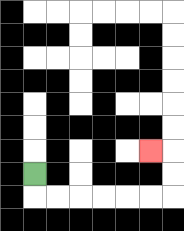{'start': '[1, 7]', 'end': '[6, 6]', 'path_directions': 'D,R,R,R,R,R,R,U,U,L', 'path_coordinates': '[[1, 7], [1, 8], [2, 8], [3, 8], [4, 8], [5, 8], [6, 8], [7, 8], [7, 7], [7, 6], [6, 6]]'}